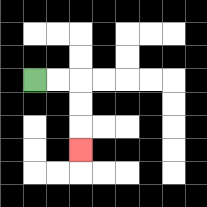{'start': '[1, 3]', 'end': '[3, 6]', 'path_directions': 'R,R,D,D,D', 'path_coordinates': '[[1, 3], [2, 3], [3, 3], [3, 4], [3, 5], [3, 6]]'}